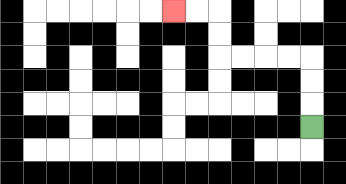{'start': '[13, 5]', 'end': '[7, 0]', 'path_directions': 'U,U,U,L,L,L,L,U,U,L,L', 'path_coordinates': '[[13, 5], [13, 4], [13, 3], [13, 2], [12, 2], [11, 2], [10, 2], [9, 2], [9, 1], [9, 0], [8, 0], [7, 0]]'}